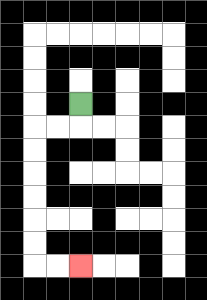{'start': '[3, 4]', 'end': '[3, 11]', 'path_directions': 'D,L,L,D,D,D,D,D,D,R,R', 'path_coordinates': '[[3, 4], [3, 5], [2, 5], [1, 5], [1, 6], [1, 7], [1, 8], [1, 9], [1, 10], [1, 11], [2, 11], [3, 11]]'}